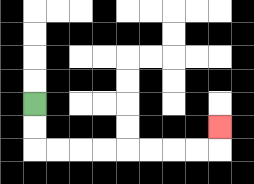{'start': '[1, 4]', 'end': '[9, 5]', 'path_directions': 'D,D,R,R,R,R,R,R,R,R,U', 'path_coordinates': '[[1, 4], [1, 5], [1, 6], [2, 6], [3, 6], [4, 6], [5, 6], [6, 6], [7, 6], [8, 6], [9, 6], [9, 5]]'}